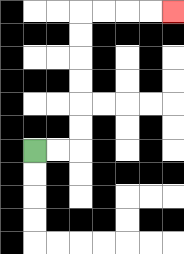{'start': '[1, 6]', 'end': '[7, 0]', 'path_directions': 'R,R,U,U,U,U,U,U,R,R,R,R', 'path_coordinates': '[[1, 6], [2, 6], [3, 6], [3, 5], [3, 4], [3, 3], [3, 2], [3, 1], [3, 0], [4, 0], [5, 0], [6, 0], [7, 0]]'}